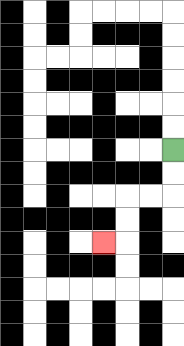{'start': '[7, 6]', 'end': '[4, 10]', 'path_directions': 'D,D,L,L,D,D,L', 'path_coordinates': '[[7, 6], [7, 7], [7, 8], [6, 8], [5, 8], [5, 9], [5, 10], [4, 10]]'}